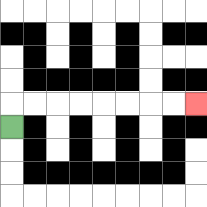{'start': '[0, 5]', 'end': '[8, 4]', 'path_directions': 'U,R,R,R,R,R,R,R,R', 'path_coordinates': '[[0, 5], [0, 4], [1, 4], [2, 4], [3, 4], [4, 4], [5, 4], [6, 4], [7, 4], [8, 4]]'}